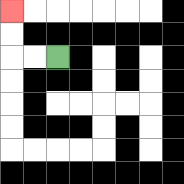{'start': '[2, 2]', 'end': '[0, 0]', 'path_directions': 'L,L,U,U', 'path_coordinates': '[[2, 2], [1, 2], [0, 2], [0, 1], [0, 0]]'}